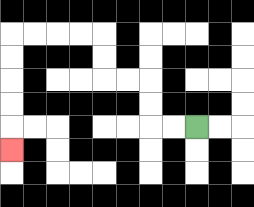{'start': '[8, 5]', 'end': '[0, 6]', 'path_directions': 'L,L,U,U,L,L,U,U,L,L,L,L,D,D,D,D,D', 'path_coordinates': '[[8, 5], [7, 5], [6, 5], [6, 4], [6, 3], [5, 3], [4, 3], [4, 2], [4, 1], [3, 1], [2, 1], [1, 1], [0, 1], [0, 2], [0, 3], [0, 4], [0, 5], [0, 6]]'}